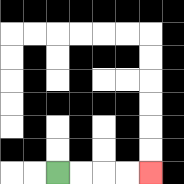{'start': '[2, 7]', 'end': '[6, 7]', 'path_directions': 'R,R,R,R', 'path_coordinates': '[[2, 7], [3, 7], [4, 7], [5, 7], [6, 7]]'}